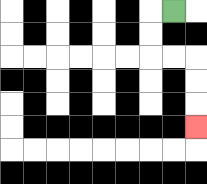{'start': '[7, 0]', 'end': '[8, 5]', 'path_directions': 'L,D,D,R,R,D,D,D', 'path_coordinates': '[[7, 0], [6, 0], [6, 1], [6, 2], [7, 2], [8, 2], [8, 3], [8, 4], [8, 5]]'}